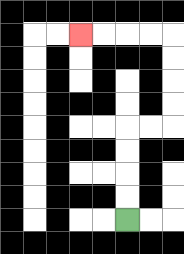{'start': '[5, 9]', 'end': '[3, 1]', 'path_directions': 'U,U,U,U,R,R,U,U,U,U,L,L,L,L', 'path_coordinates': '[[5, 9], [5, 8], [5, 7], [5, 6], [5, 5], [6, 5], [7, 5], [7, 4], [7, 3], [7, 2], [7, 1], [6, 1], [5, 1], [4, 1], [3, 1]]'}